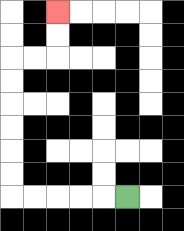{'start': '[5, 8]', 'end': '[2, 0]', 'path_directions': 'L,L,L,L,L,U,U,U,U,U,U,R,R,U,U', 'path_coordinates': '[[5, 8], [4, 8], [3, 8], [2, 8], [1, 8], [0, 8], [0, 7], [0, 6], [0, 5], [0, 4], [0, 3], [0, 2], [1, 2], [2, 2], [2, 1], [2, 0]]'}